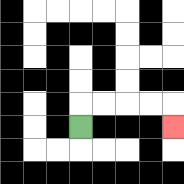{'start': '[3, 5]', 'end': '[7, 5]', 'path_directions': 'U,R,R,R,R,D', 'path_coordinates': '[[3, 5], [3, 4], [4, 4], [5, 4], [6, 4], [7, 4], [7, 5]]'}